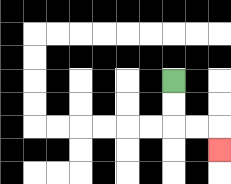{'start': '[7, 3]', 'end': '[9, 6]', 'path_directions': 'D,D,R,R,D', 'path_coordinates': '[[7, 3], [7, 4], [7, 5], [8, 5], [9, 5], [9, 6]]'}